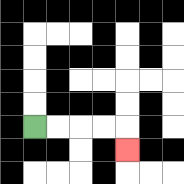{'start': '[1, 5]', 'end': '[5, 6]', 'path_directions': 'R,R,R,R,D', 'path_coordinates': '[[1, 5], [2, 5], [3, 5], [4, 5], [5, 5], [5, 6]]'}